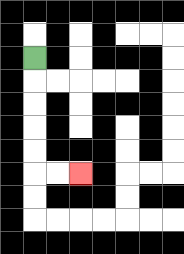{'start': '[1, 2]', 'end': '[3, 7]', 'path_directions': 'D,D,D,D,D,R,R', 'path_coordinates': '[[1, 2], [1, 3], [1, 4], [1, 5], [1, 6], [1, 7], [2, 7], [3, 7]]'}